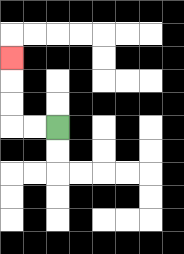{'start': '[2, 5]', 'end': '[0, 2]', 'path_directions': 'L,L,U,U,U', 'path_coordinates': '[[2, 5], [1, 5], [0, 5], [0, 4], [0, 3], [0, 2]]'}